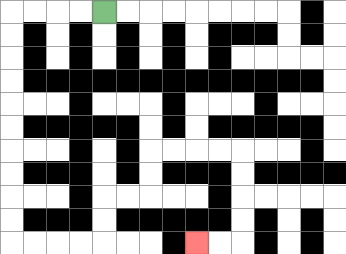{'start': '[4, 0]', 'end': '[8, 10]', 'path_directions': 'L,L,L,L,D,D,D,D,D,D,D,D,D,D,R,R,R,R,U,U,R,R,U,U,R,R,R,R,D,D,D,D,L,L', 'path_coordinates': '[[4, 0], [3, 0], [2, 0], [1, 0], [0, 0], [0, 1], [0, 2], [0, 3], [0, 4], [0, 5], [0, 6], [0, 7], [0, 8], [0, 9], [0, 10], [1, 10], [2, 10], [3, 10], [4, 10], [4, 9], [4, 8], [5, 8], [6, 8], [6, 7], [6, 6], [7, 6], [8, 6], [9, 6], [10, 6], [10, 7], [10, 8], [10, 9], [10, 10], [9, 10], [8, 10]]'}